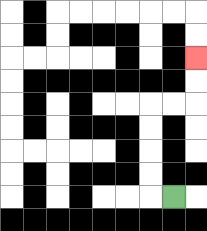{'start': '[7, 8]', 'end': '[8, 2]', 'path_directions': 'L,U,U,U,U,R,R,U,U', 'path_coordinates': '[[7, 8], [6, 8], [6, 7], [6, 6], [6, 5], [6, 4], [7, 4], [8, 4], [8, 3], [8, 2]]'}